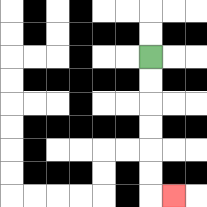{'start': '[6, 2]', 'end': '[7, 8]', 'path_directions': 'D,D,D,D,D,D,R', 'path_coordinates': '[[6, 2], [6, 3], [6, 4], [6, 5], [6, 6], [6, 7], [6, 8], [7, 8]]'}